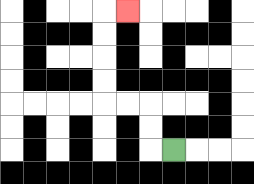{'start': '[7, 6]', 'end': '[5, 0]', 'path_directions': 'L,U,U,L,L,U,U,U,U,R', 'path_coordinates': '[[7, 6], [6, 6], [6, 5], [6, 4], [5, 4], [4, 4], [4, 3], [4, 2], [4, 1], [4, 0], [5, 0]]'}